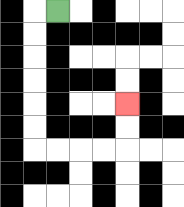{'start': '[2, 0]', 'end': '[5, 4]', 'path_directions': 'L,D,D,D,D,D,D,R,R,R,R,U,U', 'path_coordinates': '[[2, 0], [1, 0], [1, 1], [1, 2], [1, 3], [1, 4], [1, 5], [1, 6], [2, 6], [3, 6], [4, 6], [5, 6], [5, 5], [5, 4]]'}